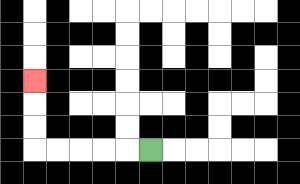{'start': '[6, 6]', 'end': '[1, 3]', 'path_directions': 'L,L,L,L,L,U,U,U', 'path_coordinates': '[[6, 6], [5, 6], [4, 6], [3, 6], [2, 6], [1, 6], [1, 5], [1, 4], [1, 3]]'}